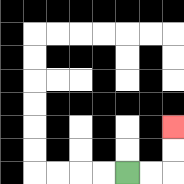{'start': '[5, 7]', 'end': '[7, 5]', 'path_directions': 'R,R,U,U', 'path_coordinates': '[[5, 7], [6, 7], [7, 7], [7, 6], [7, 5]]'}